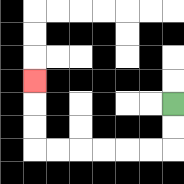{'start': '[7, 4]', 'end': '[1, 3]', 'path_directions': 'D,D,L,L,L,L,L,L,U,U,U', 'path_coordinates': '[[7, 4], [7, 5], [7, 6], [6, 6], [5, 6], [4, 6], [3, 6], [2, 6], [1, 6], [1, 5], [1, 4], [1, 3]]'}